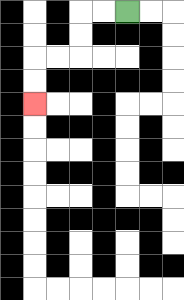{'start': '[5, 0]', 'end': '[1, 4]', 'path_directions': 'L,L,D,D,L,L,D,D', 'path_coordinates': '[[5, 0], [4, 0], [3, 0], [3, 1], [3, 2], [2, 2], [1, 2], [1, 3], [1, 4]]'}